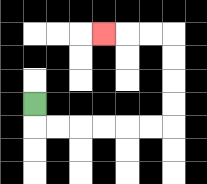{'start': '[1, 4]', 'end': '[4, 1]', 'path_directions': 'D,R,R,R,R,R,R,U,U,U,U,L,L,L', 'path_coordinates': '[[1, 4], [1, 5], [2, 5], [3, 5], [4, 5], [5, 5], [6, 5], [7, 5], [7, 4], [7, 3], [7, 2], [7, 1], [6, 1], [5, 1], [4, 1]]'}